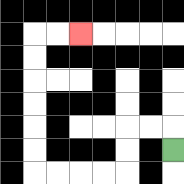{'start': '[7, 6]', 'end': '[3, 1]', 'path_directions': 'U,L,L,D,D,L,L,L,L,U,U,U,U,U,U,R,R', 'path_coordinates': '[[7, 6], [7, 5], [6, 5], [5, 5], [5, 6], [5, 7], [4, 7], [3, 7], [2, 7], [1, 7], [1, 6], [1, 5], [1, 4], [1, 3], [1, 2], [1, 1], [2, 1], [3, 1]]'}